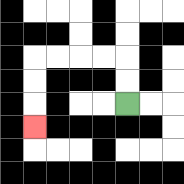{'start': '[5, 4]', 'end': '[1, 5]', 'path_directions': 'U,U,L,L,L,L,D,D,D', 'path_coordinates': '[[5, 4], [5, 3], [5, 2], [4, 2], [3, 2], [2, 2], [1, 2], [1, 3], [1, 4], [1, 5]]'}